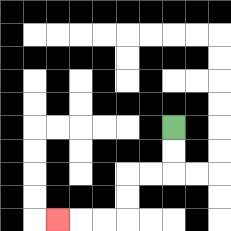{'start': '[7, 5]', 'end': '[2, 9]', 'path_directions': 'D,D,L,L,D,D,L,L,L', 'path_coordinates': '[[7, 5], [7, 6], [7, 7], [6, 7], [5, 7], [5, 8], [5, 9], [4, 9], [3, 9], [2, 9]]'}